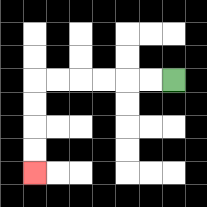{'start': '[7, 3]', 'end': '[1, 7]', 'path_directions': 'L,L,L,L,L,L,D,D,D,D', 'path_coordinates': '[[7, 3], [6, 3], [5, 3], [4, 3], [3, 3], [2, 3], [1, 3], [1, 4], [1, 5], [1, 6], [1, 7]]'}